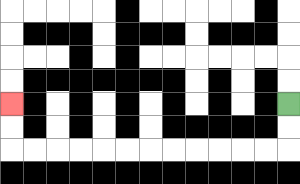{'start': '[12, 4]', 'end': '[0, 4]', 'path_directions': 'D,D,L,L,L,L,L,L,L,L,L,L,L,L,U,U', 'path_coordinates': '[[12, 4], [12, 5], [12, 6], [11, 6], [10, 6], [9, 6], [8, 6], [7, 6], [6, 6], [5, 6], [4, 6], [3, 6], [2, 6], [1, 6], [0, 6], [0, 5], [0, 4]]'}